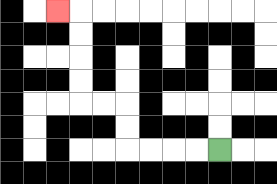{'start': '[9, 6]', 'end': '[2, 0]', 'path_directions': 'L,L,L,L,U,U,L,L,U,U,U,U,L', 'path_coordinates': '[[9, 6], [8, 6], [7, 6], [6, 6], [5, 6], [5, 5], [5, 4], [4, 4], [3, 4], [3, 3], [3, 2], [3, 1], [3, 0], [2, 0]]'}